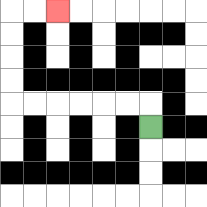{'start': '[6, 5]', 'end': '[2, 0]', 'path_directions': 'U,L,L,L,L,L,L,U,U,U,U,R,R', 'path_coordinates': '[[6, 5], [6, 4], [5, 4], [4, 4], [3, 4], [2, 4], [1, 4], [0, 4], [0, 3], [0, 2], [0, 1], [0, 0], [1, 0], [2, 0]]'}